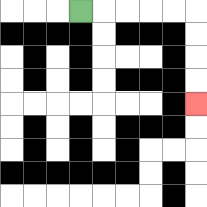{'start': '[3, 0]', 'end': '[8, 4]', 'path_directions': 'R,R,R,R,R,D,D,D,D', 'path_coordinates': '[[3, 0], [4, 0], [5, 0], [6, 0], [7, 0], [8, 0], [8, 1], [8, 2], [8, 3], [8, 4]]'}